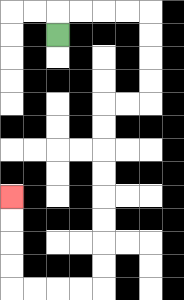{'start': '[2, 1]', 'end': '[0, 8]', 'path_directions': 'U,R,R,R,R,D,D,D,D,L,L,D,D,D,D,D,D,D,D,L,L,L,L,U,U,U,U', 'path_coordinates': '[[2, 1], [2, 0], [3, 0], [4, 0], [5, 0], [6, 0], [6, 1], [6, 2], [6, 3], [6, 4], [5, 4], [4, 4], [4, 5], [4, 6], [4, 7], [4, 8], [4, 9], [4, 10], [4, 11], [4, 12], [3, 12], [2, 12], [1, 12], [0, 12], [0, 11], [0, 10], [0, 9], [0, 8]]'}